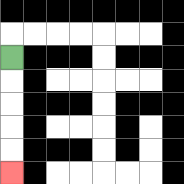{'start': '[0, 2]', 'end': '[0, 7]', 'path_directions': 'D,D,D,D,D', 'path_coordinates': '[[0, 2], [0, 3], [0, 4], [0, 5], [0, 6], [0, 7]]'}